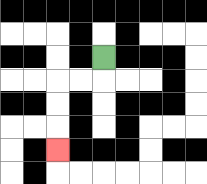{'start': '[4, 2]', 'end': '[2, 6]', 'path_directions': 'D,L,L,D,D,D', 'path_coordinates': '[[4, 2], [4, 3], [3, 3], [2, 3], [2, 4], [2, 5], [2, 6]]'}